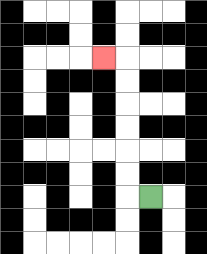{'start': '[6, 8]', 'end': '[4, 2]', 'path_directions': 'L,U,U,U,U,U,U,L', 'path_coordinates': '[[6, 8], [5, 8], [5, 7], [5, 6], [5, 5], [5, 4], [5, 3], [5, 2], [4, 2]]'}